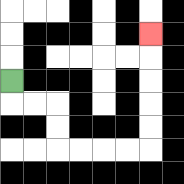{'start': '[0, 3]', 'end': '[6, 1]', 'path_directions': 'D,R,R,D,D,R,R,R,R,U,U,U,U,U', 'path_coordinates': '[[0, 3], [0, 4], [1, 4], [2, 4], [2, 5], [2, 6], [3, 6], [4, 6], [5, 6], [6, 6], [6, 5], [6, 4], [6, 3], [6, 2], [6, 1]]'}